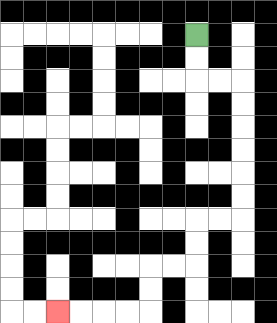{'start': '[8, 1]', 'end': '[2, 13]', 'path_directions': 'D,D,R,R,D,D,D,D,D,D,L,L,D,D,L,L,D,D,L,L,L,L', 'path_coordinates': '[[8, 1], [8, 2], [8, 3], [9, 3], [10, 3], [10, 4], [10, 5], [10, 6], [10, 7], [10, 8], [10, 9], [9, 9], [8, 9], [8, 10], [8, 11], [7, 11], [6, 11], [6, 12], [6, 13], [5, 13], [4, 13], [3, 13], [2, 13]]'}